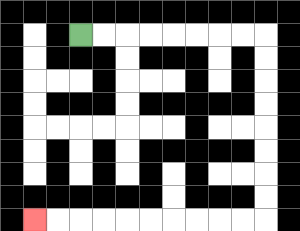{'start': '[3, 1]', 'end': '[1, 9]', 'path_directions': 'R,R,R,R,R,R,R,R,D,D,D,D,D,D,D,D,L,L,L,L,L,L,L,L,L,L', 'path_coordinates': '[[3, 1], [4, 1], [5, 1], [6, 1], [7, 1], [8, 1], [9, 1], [10, 1], [11, 1], [11, 2], [11, 3], [11, 4], [11, 5], [11, 6], [11, 7], [11, 8], [11, 9], [10, 9], [9, 9], [8, 9], [7, 9], [6, 9], [5, 9], [4, 9], [3, 9], [2, 9], [1, 9]]'}